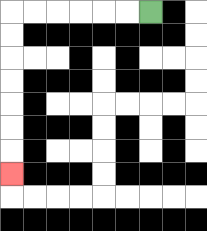{'start': '[6, 0]', 'end': '[0, 7]', 'path_directions': 'L,L,L,L,L,L,D,D,D,D,D,D,D', 'path_coordinates': '[[6, 0], [5, 0], [4, 0], [3, 0], [2, 0], [1, 0], [0, 0], [0, 1], [0, 2], [0, 3], [0, 4], [0, 5], [0, 6], [0, 7]]'}